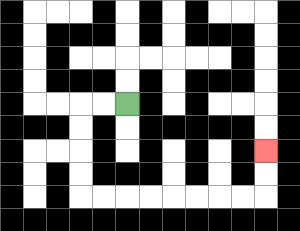{'start': '[5, 4]', 'end': '[11, 6]', 'path_directions': 'L,L,D,D,D,D,R,R,R,R,R,R,R,R,U,U', 'path_coordinates': '[[5, 4], [4, 4], [3, 4], [3, 5], [3, 6], [3, 7], [3, 8], [4, 8], [5, 8], [6, 8], [7, 8], [8, 8], [9, 8], [10, 8], [11, 8], [11, 7], [11, 6]]'}